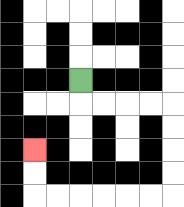{'start': '[3, 3]', 'end': '[1, 6]', 'path_directions': 'D,R,R,R,R,D,D,D,D,L,L,L,L,L,L,U,U', 'path_coordinates': '[[3, 3], [3, 4], [4, 4], [5, 4], [6, 4], [7, 4], [7, 5], [7, 6], [7, 7], [7, 8], [6, 8], [5, 8], [4, 8], [3, 8], [2, 8], [1, 8], [1, 7], [1, 6]]'}